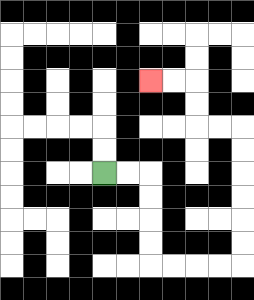{'start': '[4, 7]', 'end': '[6, 3]', 'path_directions': 'R,R,D,D,D,D,R,R,R,R,U,U,U,U,U,U,L,L,U,U,L,L', 'path_coordinates': '[[4, 7], [5, 7], [6, 7], [6, 8], [6, 9], [6, 10], [6, 11], [7, 11], [8, 11], [9, 11], [10, 11], [10, 10], [10, 9], [10, 8], [10, 7], [10, 6], [10, 5], [9, 5], [8, 5], [8, 4], [8, 3], [7, 3], [6, 3]]'}